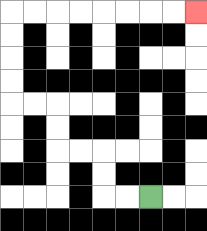{'start': '[6, 8]', 'end': '[8, 0]', 'path_directions': 'L,L,U,U,L,L,U,U,L,L,U,U,U,U,R,R,R,R,R,R,R,R', 'path_coordinates': '[[6, 8], [5, 8], [4, 8], [4, 7], [4, 6], [3, 6], [2, 6], [2, 5], [2, 4], [1, 4], [0, 4], [0, 3], [0, 2], [0, 1], [0, 0], [1, 0], [2, 0], [3, 0], [4, 0], [5, 0], [6, 0], [7, 0], [8, 0]]'}